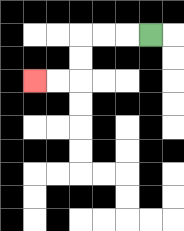{'start': '[6, 1]', 'end': '[1, 3]', 'path_directions': 'L,L,L,D,D,L,L', 'path_coordinates': '[[6, 1], [5, 1], [4, 1], [3, 1], [3, 2], [3, 3], [2, 3], [1, 3]]'}